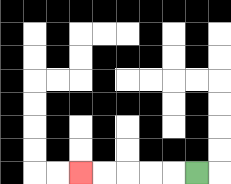{'start': '[8, 7]', 'end': '[3, 7]', 'path_directions': 'L,L,L,L,L', 'path_coordinates': '[[8, 7], [7, 7], [6, 7], [5, 7], [4, 7], [3, 7]]'}